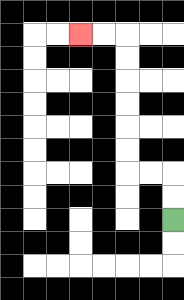{'start': '[7, 9]', 'end': '[3, 1]', 'path_directions': 'U,U,L,L,U,U,U,U,U,U,L,L', 'path_coordinates': '[[7, 9], [7, 8], [7, 7], [6, 7], [5, 7], [5, 6], [5, 5], [5, 4], [5, 3], [5, 2], [5, 1], [4, 1], [3, 1]]'}